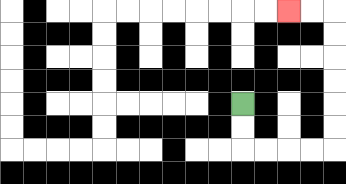{'start': '[10, 4]', 'end': '[12, 0]', 'path_directions': 'D,D,R,R,R,R,U,U,U,U,U,U,L,L', 'path_coordinates': '[[10, 4], [10, 5], [10, 6], [11, 6], [12, 6], [13, 6], [14, 6], [14, 5], [14, 4], [14, 3], [14, 2], [14, 1], [14, 0], [13, 0], [12, 0]]'}